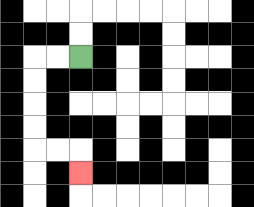{'start': '[3, 2]', 'end': '[3, 7]', 'path_directions': 'L,L,D,D,D,D,R,R,D', 'path_coordinates': '[[3, 2], [2, 2], [1, 2], [1, 3], [1, 4], [1, 5], [1, 6], [2, 6], [3, 6], [3, 7]]'}